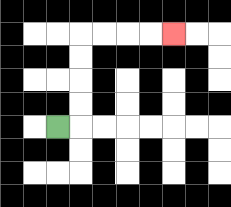{'start': '[2, 5]', 'end': '[7, 1]', 'path_directions': 'R,U,U,U,U,R,R,R,R', 'path_coordinates': '[[2, 5], [3, 5], [3, 4], [3, 3], [3, 2], [3, 1], [4, 1], [5, 1], [6, 1], [7, 1]]'}